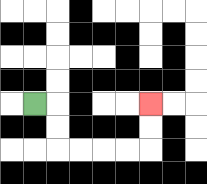{'start': '[1, 4]', 'end': '[6, 4]', 'path_directions': 'R,D,D,R,R,R,R,U,U', 'path_coordinates': '[[1, 4], [2, 4], [2, 5], [2, 6], [3, 6], [4, 6], [5, 6], [6, 6], [6, 5], [6, 4]]'}